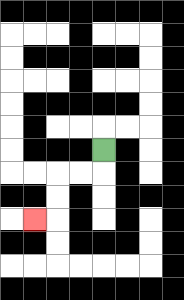{'start': '[4, 6]', 'end': '[1, 9]', 'path_directions': 'D,L,L,D,D,L', 'path_coordinates': '[[4, 6], [4, 7], [3, 7], [2, 7], [2, 8], [2, 9], [1, 9]]'}